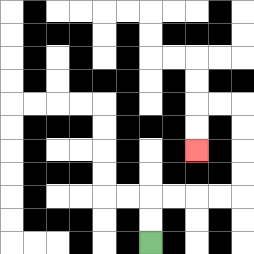{'start': '[6, 10]', 'end': '[8, 6]', 'path_directions': 'U,U,R,R,R,R,U,U,U,U,L,L,D,D', 'path_coordinates': '[[6, 10], [6, 9], [6, 8], [7, 8], [8, 8], [9, 8], [10, 8], [10, 7], [10, 6], [10, 5], [10, 4], [9, 4], [8, 4], [8, 5], [8, 6]]'}